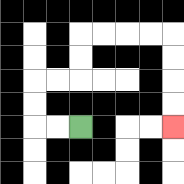{'start': '[3, 5]', 'end': '[7, 5]', 'path_directions': 'L,L,U,U,R,R,U,U,R,R,R,R,D,D,D,D', 'path_coordinates': '[[3, 5], [2, 5], [1, 5], [1, 4], [1, 3], [2, 3], [3, 3], [3, 2], [3, 1], [4, 1], [5, 1], [6, 1], [7, 1], [7, 2], [7, 3], [7, 4], [7, 5]]'}